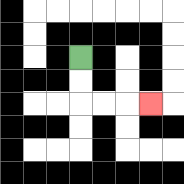{'start': '[3, 2]', 'end': '[6, 4]', 'path_directions': 'D,D,R,R,R', 'path_coordinates': '[[3, 2], [3, 3], [3, 4], [4, 4], [5, 4], [6, 4]]'}